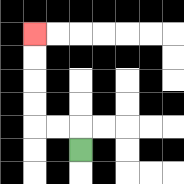{'start': '[3, 6]', 'end': '[1, 1]', 'path_directions': 'U,L,L,U,U,U,U', 'path_coordinates': '[[3, 6], [3, 5], [2, 5], [1, 5], [1, 4], [1, 3], [1, 2], [1, 1]]'}